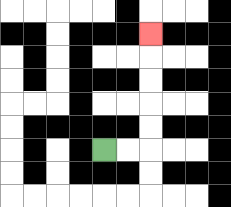{'start': '[4, 6]', 'end': '[6, 1]', 'path_directions': 'R,R,U,U,U,U,U', 'path_coordinates': '[[4, 6], [5, 6], [6, 6], [6, 5], [6, 4], [6, 3], [6, 2], [6, 1]]'}